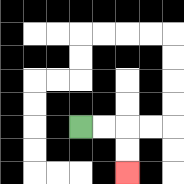{'start': '[3, 5]', 'end': '[5, 7]', 'path_directions': 'R,R,D,D', 'path_coordinates': '[[3, 5], [4, 5], [5, 5], [5, 6], [5, 7]]'}